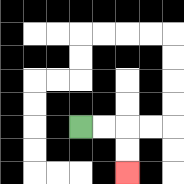{'start': '[3, 5]', 'end': '[5, 7]', 'path_directions': 'R,R,D,D', 'path_coordinates': '[[3, 5], [4, 5], [5, 5], [5, 6], [5, 7]]'}